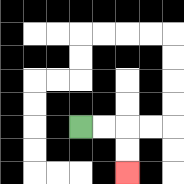{'start': '[3, 5]', 'end': '[5, 7]', 'path_directions': 'R,R,D,D', 'path_coordinates': '[[3, 5], [4, 5], [5, 5], [5, 6], [5, 7]]'}